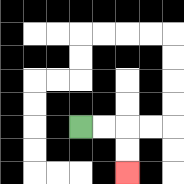{'start': '[3, 5]', 'end': '[5, 7]', 'path_directions': 'R,R,D,D', 'path_coordinates': '[[3, 5], [4, 5], [5, 5], [5, 6], [5, 7]]'}